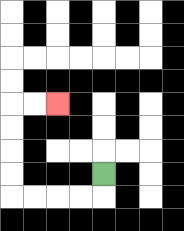{'start': '[4, 7]', 'end': '[2, 4]', 'path_directions': 'D,L,L,L,L,U,U,U,U,R,R', 'path_coordinates': '[[4, 7], [4, 8], [3, 8], [2, 8], [1, 8], [0, 8], [0, 7], [0, 6], [0, 5], [0, 4], [1, 4], [2, 4]]'}